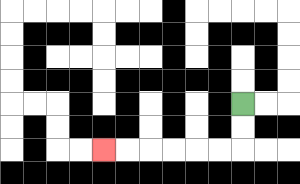{'start': '[10, 4]', 'end': '[4, 6]', 'path_directions': 'D,D,L,L,L,L,L,L', 'path_coordinates': '[[10, 4], [10, 5], [10, 6], [9, 6], [8, 6], [7, 6], [6, 6], [5, 6], [4, 6]]'}